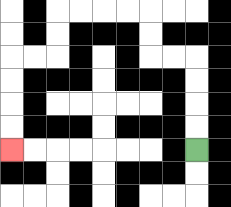{'start': '[8, 6]', 'end': '[0, 6]', 'path_directions': 'U,U,U,U,L,L,U,U,L,L,L,L,D,D,L,L,D,D,D,D', 'path_coordinates': '[[8, 6], [8, 5], [8, 4], [8, 3], [8, 2], [7, 2], [6, 2], [6, 1], [6, 0], [5, 0], [4, 0], [3, 0], [2, 0], [2, 1], [2, 2], [1, 2], [0, 2], [0, 3], [0, 4], [0, 5], [0, 6]]'}